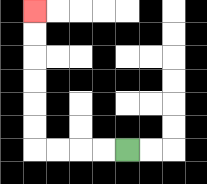{'start': '[5, 6]', 'end': '[1, 0]', 'path_directions': 'L,L,L,L,U,U,U,U,U,U', 'path_coordinates': '[[5, 6], [4, 6], [3, 6], [2, 6], [1, 6], [1, 5], [1, 4], [1, 3], [1, 2], [1, 1], [1, 0]]'}